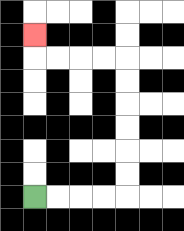{'start': '[1, 8]', 'end': '[1, 1]', 'path_directions': 'R,R,R,R,U,U,U,U,U,U,L,L,L,L,U', 'path_coordinates': '[[1, 8], [2, 8], [3, 8], [4, 8], [5, 8], [5, 7], [5, 6], [5, 5], [5, 4], [5, 3], [5, 2], [4, 2], [3, 2], [2, 2], [1, 2], [1, 1]]'}